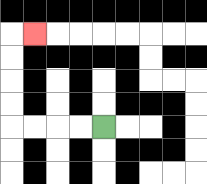{'start': '[4, 5]', 'end': '[1, 1]', 'path_directions': 'L,L,L,L,U,U,U,U,R', 'path_coordinates': '[[4, 5], [3, 5], [2, 5], [1, 5], [0, 5], [0, 4], [0, 3], [0, 2], [0, 1], [1, 1]]'}